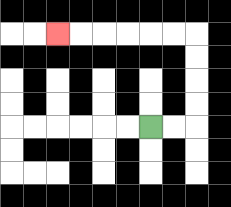{'start': '[6, 5]', 'end': '[2, 1]', 'path_directions': 'R,R,U,U,U,U,L,L,L,L,L,L', 'path_coordinates': '[[6, 5], [7, 5], [8, 5], [8, 4], [8, 3], [8, 2], [8, 1], [7, 1], [6, 1], [5, 1], [4, 1], [3, 1], [2, 1]]'}